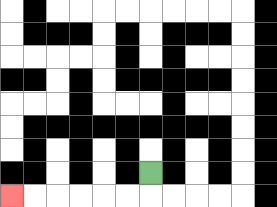{'start': '[6, 7]', 'end': '[0, 8]', 'path_directions': 'D,L,L,L,L,L,L', 'path_coordinates': '[[6, 7], [6, 8], [5, 8], [4, 8], [3, 8], [2, 8], [1, 8], [0, 8]]'}